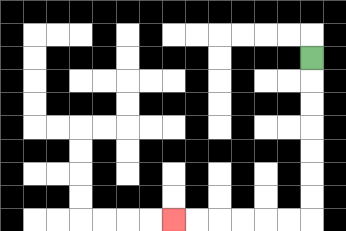{'start': '[13, 2]', 'end': '[7, 9]', 'path_directions': 'D,D,D,D,D,D,D,L,L,L,L,L,L', 'path_coordinates': '[[13, 2], [13, 3], [13, 4], [13, 5], [13, 6], [13, 7], [13, 8], [13, 9], [12, 9], [11, 9], [10, 9], [9, 9], [8, 9], [7, 9]]'}